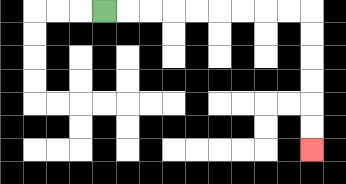{'start': '[4, 0]', 'end': '[13, 6]', 'path_directions': 'R,R,R,R,R,R,R,R,R,D,D,D,D,D,D', 'path_coordinates': '[[4, 0], [5, 0], [6, 0], [7, 0], [8, 0], [9, 0], [10, 0], [11, 0], [12, 0], [13, 0], [13, 1], [13, 2], [13, 3], [13, 4], [13, 5], [13, 6]]'}